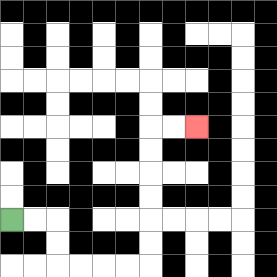{'start': '[0, 9]', 'end': '[8, 5]', 'path_directions': 'R,R,D,D,R,R,R,R,U,U,U,U,U,U,R,R', 'path_coordinates': '[[0, 9], [1, 9], [2, 9], [2, 10], [2, 11], [3, 11], [4, 11], [5, 11], [6, 11], [6, 10], [6, 9], [6, 8], [6, 7], [6, 6], [6, 5], [7, 5], [8, 5]]'}